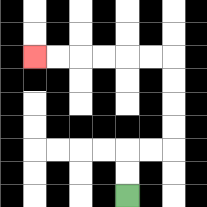{'start': '[5, 8]', 'end': '[1, 2]', 'path_directions': 'U,U,R,R,U,U,U,U,L,L,L,L,L,L', 'path_coordinates': '[[5, 8], [5, 7], [5, 6], [6, 6], [7, 6], [7, 5], [7, 4], [7, 3], [7, 2], [6, 2], [5, 2], [4, 2], [3, 2], [2, 2], [1, 2]]'}